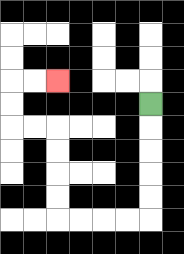{'start': '[6, 4]', 'end': '[2, 3]', 'path_directions': 'D,D,D,D,D,L,L,L,L,U,U,U,U,L,L,U,U,R,R', 'path_coordinates': '[[6, 4], [6, 5], [6, 6], [6, 7], [6, 8], [6, 9], [5, 9], [4, 9], [3, 9], [2, 9], [2, 8], [2, 7], [2, 6], [2, 5], [1, 5], [0, 5], [0, 4], [0, 3], [1, 3], [2, 3]]'}